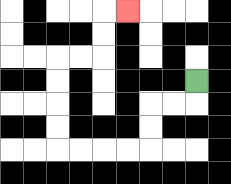{'start': '[8, 3]', 'end': '[5, 0]', 'path_directions': 'D,L,L,D,D,L,L,L,L,U,U,U,U,R,R,U,U,R', 'path_coordinates': '[[8, 3], [8, 4], [7, 4], [6, 4], [6, 5], [6, 6], [5, 6], [4, 6], [3, 6], [2, 6], [2, 5], [2, 4], [2, 3], [2, 2], [3, 2], [4, 2], [4, 1], [4, 0], [5, 0]]'}